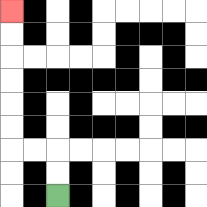{'start': '[2, 8]', 'end': '[0, 0]', 'path_directions': 'U,U,L,L,U,U,U,U,U,U', 'path_coordinates': '[[2, 8], [2, 7], [2, 6], [1, 6], [0, 6], [0, 5], [0, 4], [0, 3], [0, 2], [0, 1], [0, 0]]'}